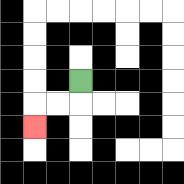{'start': '[3, 3]', 'end': '[1, 5]', 'path_directions': 'D,L,L,D', 'path_coordinates': '[[3, 3], [3, 4], [2, 4], [1, 4], [1, 5]]'}